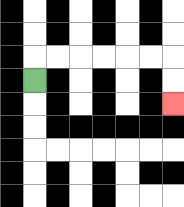{'start': '[1, 3]', 'end': '[7, 4]', 'path_directions': 'U,R,R,R,R,R,R,D,D', 'path_coordinates': '[[1, 3], [1, 2], [2, 2], [3, 2], [4, 2], [5, 2], [6, 2], [7, 2], [7, 3], [7, 4]]'}